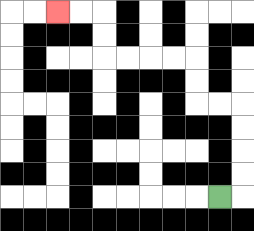{'start': '[9, 8]', 'end': '[2, 0]', 'path_directions': 'R,U,U,U,U,L,L,U,U,L,L,L,L,U,U,L,L', 'path_coordinates': '[[9, 8], [10, 8], [10, 7], [10, 6], [10, 5], [10, 4], [9, 4], [8, 4], [8, 3], [8, 2], [7, 2], [6, 2], [5, 2], [4, 2], [4, 1], [4, 0], [3, 0], [2, 0]]'}